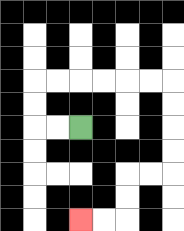{'start': '[3, 5]', 'end': '[3, 9]', 'path_directions': 'L,L,U,U,R,R,R,R,R,R,D,D,D,D,L,L,D,D,L,L', 'path_coordinates': '[[3, 5], [2, 5], [1, 5], [1, 4], [1, 3], [2, 3], [3, 3], [4, 3], [5, 3], [6, 3], [7, 3], [7, 4], [7, 5], [7, 6], [7, 7], [6, 7], [5, 7], [5, 8], [5, 9], [4, 9], [3, 9]]'}